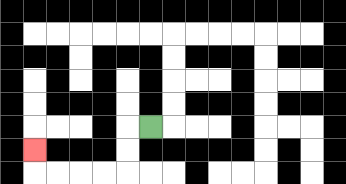{'start': '[6, 5]', 'end': '[1, 6]', 'path_directions': 'L,D,D,L,L,L,L,U', 'path_coordinates': '[[6, 5], [5, 5], [5, 6], [5, 7], [4, 7], [3, 7], [2, 7], [1, 7], [1, 6]]'}